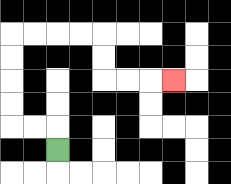{'start': '[2, 6]', 'end': '[7, 3]', 'path_directions': 'U,L,L,U,U,U,U,R,R,R,R,D,D,R,R,R', 'path_coordinates': '[[2, 6], [2, 5], [1, 5], [0, 5], [0, 4], [0, 3], [0, 2], [0, 1], [1, 1], [2, 1], [3, 1], [4, 1], [4, 2], [4, 3], [5, 3], [6, 3], [7, 3]]'}